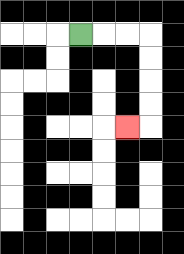{'start': '[3, 1]', 'end': '[5, 5]', 'path_directions': 'R,R,R,D,D,D,D,L', 'path_coordinates': '[[3, 1], [4, 1], [5, 1], [6, 1], [6, 2], [6, 3], [6, 4], [6, 5], [5, 5]]'}